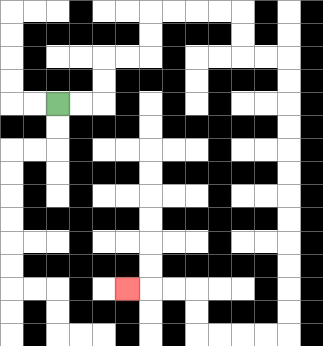{'start': '[2, 4]', 'end': '[5, 12]', 'path_directions': 'R,R,U,U,R,R,U,U,R,R,R,R,D,D,R,R,D,D,D,D,D,D,D,D,D,D,D,D,L,L,L,L,U,U,L,L,L', 'path_coordinates': '[[2, 4], [3, 4], [4, 4], [4, 3], [4, 2], [5, 2], [6, 2], [6, 1], [6, 0], [7, 0], [8, 0], [9, 0], [10, 0], [10, 1], [10, 2], [11, 2], [12, 2], [12, 3], [12, 4], [12, 5], [12, 6], [12, 7], [12, 8], [12, 9], [12, 10], [12, 11], [12, 12], [12, 13], [12, 14], [11, 14], [10, 14], [9, 14], [8, 14], [8, 13], [8, 12], [7, 12], [6, 12], [5, 12]]'}